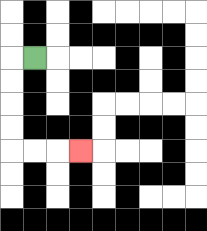{'start': '[1, 2]', 'end': '[3, 6]', 'path_directions': 'L,D,D,D,D,R,R,R', 'path_coordinates': '[[1, 2], [0, 2], [0, 3], [0, 4], [0, 5], [0, 6], [1, 6], [2, 6], [3, 6]]'}